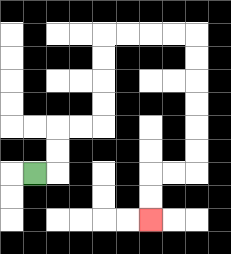{'start': '[1, 7]', 'end': '[6, 9]', 'path_directions': 'R,U,U,R,R,U,U,U,U,R,R,R,R,D,D,D,D,D,D,L,L,D,D', 'path_coordinates': '[[1, 7], [2, 7], [2, 6], [2, 5], [3, 5], [4, 5], [4, 4], [4, 3], [4, 2], [4, 1], [5, 1], [6, 1], [7, 1], [8, 1], [8, 2], [8, 3], [8, 4], [8, 5], [8, 6], [8, 7], [7, 7], [6, 7], [6, 8], [6, 9]]'}